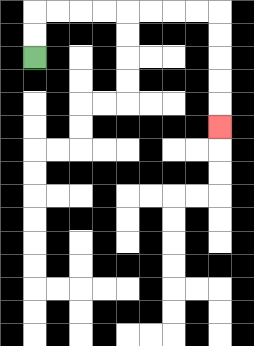{'start': '[1, 2]', 'end': '[9, 5]', 'path_directions': 'U,U,R,R,R,R,R,R,R,R,D,D,D,D,D', 'path_coordinates': '[[1, 2], [1, 1], [1, 0], [2, 0], [3, 0], [4, 0], [5, 0], [6, 0], [7, 0], [8, 0], [9, 0], [9, 1], [9, 2], [9, 3], [9, 4], [9, 5]]'}